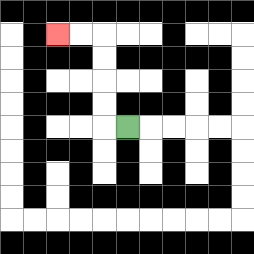{'start': '[5, 5]', 'end': '[2, 1]', 'path_directions': 'L,U,U,U,U,L,L', 'path_coordinates': '[[5, 5], [4, 5], [4, 4], [4, 3], [4, 2], [4, 1], [3, 1], [2, 1]]'}